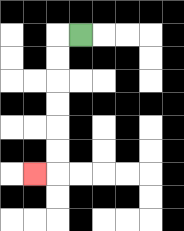{'start': '[3, 1]', 'end': '[1, 7]', 'path_directions': 'L,D,D,D,D,D,D,L', 'path_coordinates': '[[3, 1], [2, 1], [2, 2], [2, 3], [2, 4], [2, 5], [2, 6], [2, 7], [1, 7]]'}